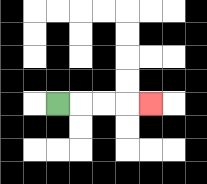{'start': '[2, 4]', 'end': '[6, 4]', 'path_directions': 'R,R,R,R', 'path_coordinates': '[[2, 4], [3, 4], [4, 4], [5, 4], [6, 4]]'}